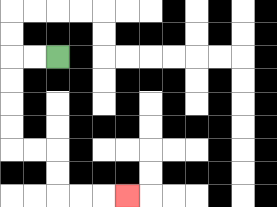{'start': '[2, 2]', 'end': '[5, 8]', 'path_directions': 'L,L,D,D,D,D,R,R,D,D,R,R,R', 'path_coordinates': '[[2, 2], [1, 2], [0, 2], [0, 3], [0, 4], [0, 5], [0, 6], [1, 6], [2, 6], [2, 7], [2, 8], [3, 8], [4, 8], [5, 8]]'}